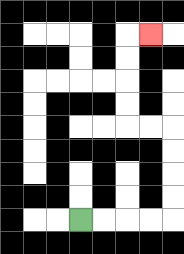{'start': '[3, 9]', 'end': '[6, 1]', 'path_directions': 'R,R,R,R,U,U,U,U,L,L,U,U,U,U,R', 'path_coordinates': '[[3, 9], [4, 9], [5, 9], [6, 9], [7, 9], [7, 8], [7, 7], [7, 6], [7, 5], [6, 5], [5, 5], [5, 4], [5, 3], [5, 2], [5, 1], [6, 1]]'}